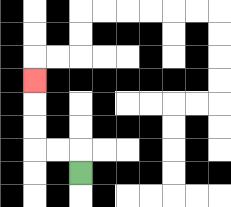{'start': '[3, 7]', 'end': '[1, 3]', 'path_directions': 'U,L,L,U,U,U', 'path_coordinates': '[[3, 7], [3, 6], [2, 6], [1, 6], [1, 5], [1, 4], [1, 3]]'}